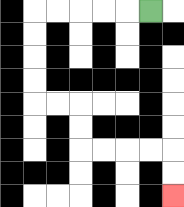{'start': '[6, 0]', 'end': '[7, 8]', 'path_directions': 'L,L,L,L,L,D,D,D,D,R,R,D,D,R,R,R,R,D,D', 'path_coordinates': '[[6, 0], [5, 0], [4, 0], [3, 0], [2, 0], [1, 0], [1, 1], [1, 2], [1, 3], [1, 4], [2, 4], [3, 4], [3, 5], [3, 6], [4, 6], [5, 6], [6, 6], [7, 6], [7, 7], [7, 8]]'}